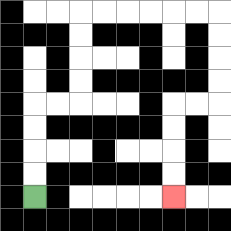{'start': '[1, 8]', 'end': '[7, 8]', 'path_directions': 'U,U,U,U,R,R,U,U,U,U,R,R,R,R,R,R,D,D,D,D,L,L,D,D,D,D', 'path_coordinates': '[[1, 8], [1, 7], [1, 6], [1, 5], [1, 4], [2, 4], [3, 4], [3, 3], [3, 2], [3, 1], [3, 0], [4, 0], [5, 0], [6, 0], [7, 0], [8, 0], [9, 0], [9, 1], [9, 2], [9, 3], [9, 4], [8, 4], [7, 4], [7, 5], [7, 6], [7, 7], [7, 8]]'}